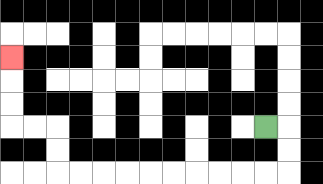{'start': '[11, 5]', 'end': '[0, 2]', 'path_directions': 'R,D,D,L,L,L,L,L,L,L,L,L,L,U,U,L,L,U,U,U', 'path_coordinates': '[[11, 5], [12, 5], [12, 6], [12, 7], [11, 7], [10, 7], [9, 7], [8, 7], [7, 7], [6, 7], [5, 7], [4, 7], [3, 7], [2, 7], [2, 6], [2, 5], [1, 5], [0, 5], [0, 4], [0, 3], [0, 2]]'}